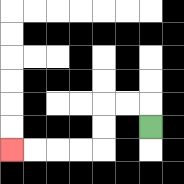{'start': '[6, 5]', 'end': '[0, 6]', 'path_directions': 'U,L,L,D,D,L,L,L,L', 'path_coordinates': '[[6, 5], [6, 4], [5, 4], [4, 4], [4, 5], [4, 6], [3, 6], [2, 6], [1, 6], [0, 6]]'}